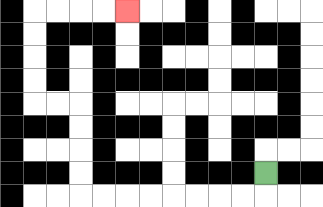{'start': '[11, 7]', 'end': '[5, 0]', 'path_directions': 'D,L,L,L,L,L,L,L,L,U,U,U,U,L,L,U,U,U,U,R,R,R,R', 'path_coordinates': '[[11, 7], [11, 8], [10, 8], [9, 8], [8, 8], [7, 8], [6, 8], [5, 8], [4, 8], [3, 8], [3, 7], [3, 6], [3, 5], [3, 4], [2, 4], [1, 4], [1, 3], [1, 2], [1, 1], [1, 0], [2, 0], [3, 0], [4, 0], [5, 0]]'}